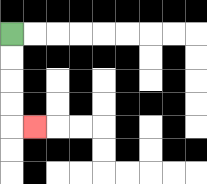{'start': '[0, 1]', 'end': '[1, 5]', 'path_directions': 'D,D,D,D,R', 'path_coordinates': '[[0, 1], [0, 2], [0, 3], [0, 4], [0, 5], [1, 5]]'}